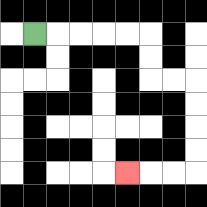{'start': '[1, 1]', 'end': '[5, 7]', 'path_directions': 'R,R,R,R,R,D,D,R,R,D,D,D,D,L,L,L', 'path_coordinates': '[[1, 1], [2, 1], [3, 1], [4, 1], [5, 1], [6, 1], [6, 2], [6, 3], [7, 3], [8, 3], [8, 4], [8, 5], [8, 6], [8, 7], [7, 7], [6, 7], [5, 7]]'}